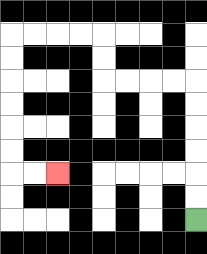{'start': '[8, 9]', 'end': '[2, 7]', 'path_directions': 'U,U,U,U,U,U,L,L,L,L,U,U,L,L,L,L,D,D,D,D,D,D,R,R', 'path_coordinates': '[[8, 9], [8, 8], [8, 7], [8, 6], [8, 5], [8, 4], [8, 3], [7, 3], [6, 3], [5, 3], [4, 3], [4, 2], [4, 1], [3, 1], [2, 1], [1, 1], [0, 1], [0, 2], [0, 3], [0, 4], [0, 5], [0, 6], [0, 7], [1, 7], [2, 7]]'}